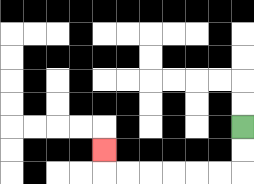{'start': '[10, 5]', 'end': '[4, 6]', 'path_directions': 'D,D,L,L,L,L,L,L,U', 'path_coordinates': '[[10, 5], [10, 6], [10, 7], [9, 7], [8, 7], [7, 7], [6, 7], [5, 7], [4, 7], [4, 6]]'}